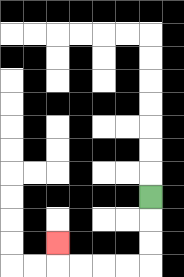{'start': '[6, 8]', 'end': '[2, 10]', 'path_directions': 'D,D,D,L,L,L,L,U', 'path_coordinates': '[[6, 8], [6, 9], [6, 10], [6, 11], [5, 11], [4, 11], [3, 11], [2, 11], [2, 10]]'}